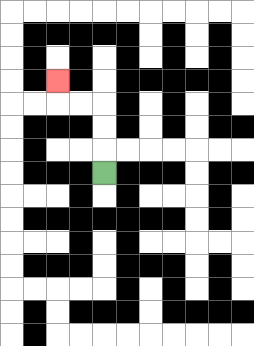{'start': '[4, 7]', 'end': '[2, 3]', 'path_directions': 'U,U,U,L,L,U', 'path_coordinates': '[[4, 7], [4, 6], [4, 5], [4, 4], [3, 4], [2, 4], [2, 3]]'}